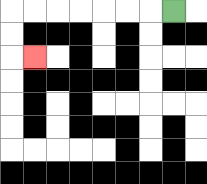{'start': '[7, 0]', 'end': '[1, 2]', 'path_directions': 'L,L,L,L,L,L,L,D,D,R', 'path_coordinates': '[[7, 0], [6, 0], [5, 0], [4, 0], [3, 0], [2, 0], [1, 0], [0, 0], [0, 1], [0, 2], [1, 2]]'}